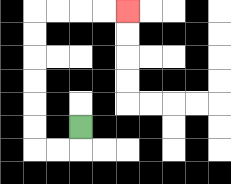{'start': '[3, 5]', 'end': '[5, 0]', 'path_directions': 'D,L,L,U,U,U,U,U,U,R,R,R,R', 'path_coordinates': '[[3, 5], [3, 6], [2, 6], [1, 6], [1, 5], [1, 4], [1, 3], [1, 2], [1, 1], [1, 0], [2, 0], [3, 0], [4, 0], [5, 0]]'}